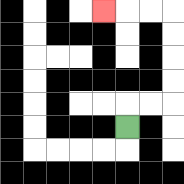{'start': '[5, 5]', 'end': '[4, 0]', 'path_directions': 'U,R,R,U,U,U,U,L,L,L', 'path_coordinates': '[[5, 5], [5, 4], [6, 4], [7, 4], [7, 3], [7, 2], [7, 1], [7, 0], [6, 0], [5, 0], [4, 0]]'}